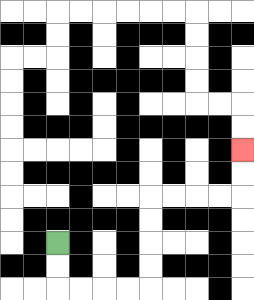{'start': '[2, 10]', 'end': '[10, 6]', 'path_directions': 'D,D,R,R,R,R,U,U,U,U,R,R,R,R,U,U', 'path_coordinates': '[[2, 10], [2, 11], [2, 12], [3, 12], [4, 12], [5, 12], [6, 12], [6, 11], [6, 10], [6, 9], [6, 8], [7, 8], [8, 8], [9, 8], [10, 8], [10, 7], [10, 6]]'}